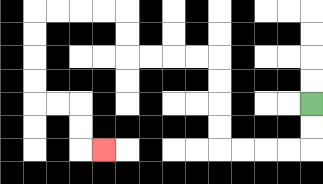{'start': '[13, 4]', 'end': '[4, 6]', 'path_directions': 'D,D,L,L,L,L,U,U,U,U,L,L,L,L,U,U,L,L,L,L,D,D,D,D,R,R,D,D,R', 'path_coordinates': '[[13, 4], [13, 5], [13, 6], [12, 6], [11, 6], [10, 6], [9, 6], [9, 5], [9, 4], [9, 3], [9, 2], [8, 2], [7, 2], [6, 2], [5, 2], [5, 1], [5, 0], [4, 0], [3, 0], [2, 0], [1, 0], [1, 1], [1, 2], [1, 3], [1, 4], [2, 4], [3, 4], [3, 5], [3, 6], [4, 6]]'}